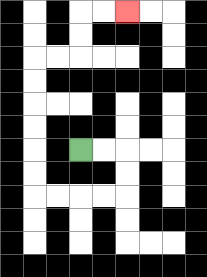{'start': '[3, 6]', 'end': '[5, 0]', 'path_directions': 'R,R,D,D,L,L,L,L,U,U,U,U,U,U,R,R,U,U,R,R', 'path_coordinates': '[[3, 6], [4, 6], [5, 6], [5, 7], [5, 8], [4, 8], [3, 8], [2, 8], [1, 8], [1, 7], [1, 6], [1, 5], [1, 4], [1, 3], [1, 2], [2, 2], [3, 2], [3, 1], [3, 0], [4, 0], [5, 0]]'}